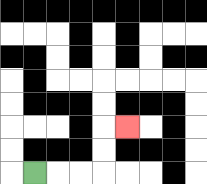{'start': '[1, 7]', 'end': '[5, 5]', 'path_directions': 'R,R,R,U,U,R', 'path_coordinates': '[[1, 7], [2, 7], [3, 7], [4, 7], [4, 6], [4, 5], [5, 5]]'}